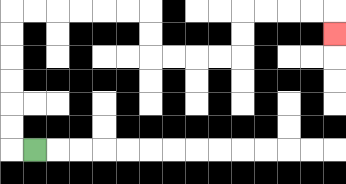{'start': '[1, 6]', 'end': '[14, 1]', 'path_directions': 'L,U,U,U,U,U,U,R,R,R,R,R,R,D,D,R,R,R,R,U,U,R,R,R,R,D', 'path_coordinates': '[[1, 6], [0, 6], [0, 5], [0, 4], [0, 3], [0, 2], [0, 1], [0, 0], [1, 0], [2, 0], [3, 0], [4, 0], [5, 0], [6, 0], [6, 1], [6, 2], [7, 2], [8, 2], [9, 2], [10, 2], [10, 1], [10, 0], [11, 0], [12, 0], [13, 0], [14, 0], [14, 1]]'}